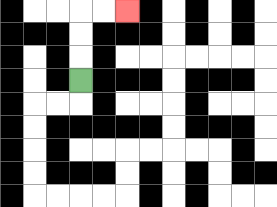{'start': '[3, 3]', 'end': '[5, 0]', 'path_directions': 'U,U,U,R,R', 'path_coordinates': '[[3, 3], [3, 2], [3, 1], [3, 0], [4, 0], [5, 0]]'}